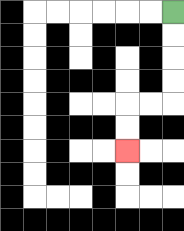{'start': '[7, 0]', 'end': '[5, 6]', 'path_directions': 'D,D,D,D,L,L,D,D', 'path_coordinates': '[[7, 0], [7, 1], [7, 2], [7, 3], [7, 4], [6, 4], [5, 4], [5, 5], [5, 6]]'}